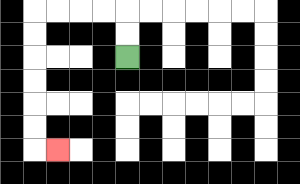{'start': '[5, 2]', 'end': '[2, 6]', 'path_directions': 'U,U,L,L,L,L,D,D,D,D,D,D,R', 'path_coordinates': '[[5, 2], [5, 1], [5, 0], [4, 0], [3, 0], [2, 0], [1, 0], [1, 1], [1, 2], [1, 3], [1, 4], [1, 5], [1, 6], [2, 6]]'}